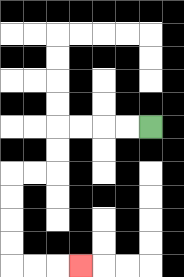{'start': '[6, 5]', 'end': '[3, 11]', 'path_directions': 'L,L,L,L,D,D,L,L,D,D,D,D,R,R,R', 'path_coordinates': '[[6, 5], [5, 5], [4, 5], [3, 5], [2, 5], [2, 6], [2, 7], [1, 7], [0, 7], [0, 8], [0, 9], [0, 10], [0, 11], [1, 11], [2, 11], [3, 11]]'}